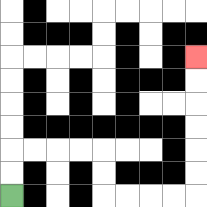{'start': '[0, 8]', 'end': '[8, 2]', 'path_directions': 'U,U,R,R,R,R,D,D,R,R,R,R,U,U,U,U,U,U', 'path_coordinates': '[[0, 8], [0, 7], [0, 6], [1, 6], [2, 6], [3, 6], [4, 6], [4, 7], [4, 8], [5, 8], [6, 8], [7, 8], [8, 8], [8, 7], [8, 6], [8, 5], [8, 4], [8, 3], [8, 2]]'}